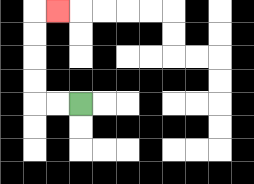{'start': '[3, 4]', 'end': '[2, 0]', 'path_directions': 'L,L,U,U,U,U,R', 'path_coordinates': '[[3, 4], [2, 4], [1, 4], [1, 3], [1, 2], [1, 1], [1, 0], [2, 0]]'}